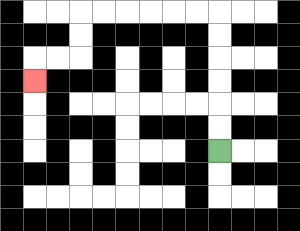{'start': '[9, 6]', 'end': '[1, 3]', 'path_directions': 'U,U,U,U,U,U,L,L,L,L,L,L,D,D,L,L,D', 'path_coordinates': '[[9, 6], [9, 5], [9, 4], [9, 3], [9, 2], [9, 1], [9, 0], [8, 0], [7, 0], [6, 0], [5, 0], [4, 0], [3, 0], [3, 1], [3, 2], [2, 2], [1, 2], [1, 3]]'}